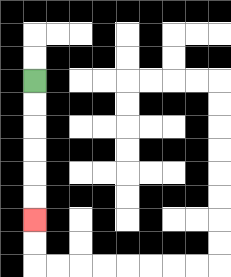{'start': '[1, 3]', 'end': '[1, 9]', 'path_directions': 'D,D,D,D,D,D', 'path_coordinates': '[[1, 3], [1, 4], [1, 5], [1, 6], [1, 7], [1, 8], [1, 9]]'}